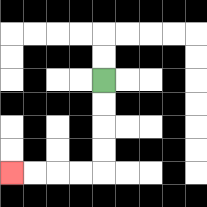{'start': '[4, 3]', 'end': '[0, 7]', 'path_directions': 'D,D,D,D,L,L,L,L', 'path_coordinates': '[[4, 3], [4, 4], [4, 5], [4, 6], [4, 7], [3, 7], [2, 7], [1, 7], [0, 7]]'}